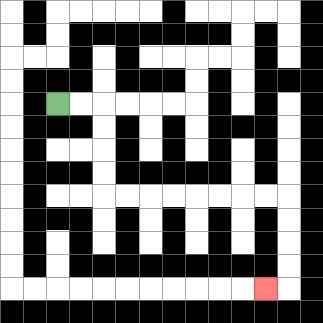{'start': '[2, 4]', 'end': '[11, 12]', 'path_directions': 'R,R,D,D,D,D,R,R,R,R,R,R,R,R,D,D,D,D,L', 'path_coordinates': '[[2, 4], [3, 4], [4, 4], [4, 5], [4, 6], [4, 7], [4, 8], [5, 8], [6, 8], [7, 8], [8, 8], [9, 8], [10, 8], [11, 8], [12, 8], [12, 9], [12, 10], [12, 11], [12, 12], [11, 12]]'}